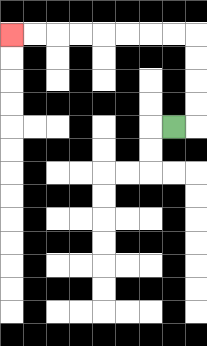{'start': '[7, 5]', 'end': '[0, 1]', 'path_directions': 'R,U,U,U,U,L,L,L,L,L,L,L,L', 'path_coordinates': '[[7, 5], [8, 5], [8, 4], [8, 3], [8, 2], [8, 1], [7, 1], [6, 1], [5, 1], [4, 1], [3, 1], [2, 1], [1, 1], [0, 1]]'}